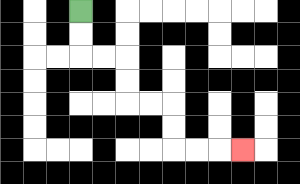{'start': '[3, 0]', 'end': '[10, 6]', 'path_directions': 'D,D,R,R,D,D,R,R,D,D,R,R,R', 'path_coordinates': '[[3, 0], [3, 1], [3, 2], [4, 2], [5, 2], [5, 3], [5, 4], [6, 4], [7, 4], [7, 5], [7, 6], [8, 6], [9, 6], [10, 6]]'}